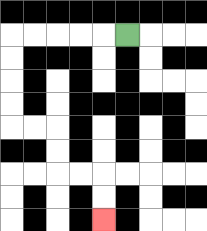{'start': '[5, 1]', 'end': '[4, 9]', 'path_directions': 'L,L,L,L,L,D,D,D,D,R,R,D,D,R,R,D,D', 'path_coordinates': '[[5, 1], [4, 1], [3, 1], [2, 1], [1, 1], [0, 1], [0, 2], [0, 3], [0, 4], [0, 5], [1, 5], [2, 5], [2, 6], [2, 7], [3, 7], [4, 7], [4, 8], [4, 9]]'}